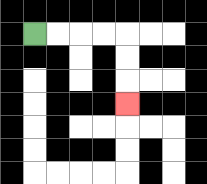{'start': '[1, 1]', 'end': '[5, 4]', 'path_directions': 'R,R,R,R,D,D,D', 'path_coordinates': '[[1, 1], [2, 1], [3, 1], [4, 1], [5, 1], [5, 2], [5, 3], [5, 4]]'}